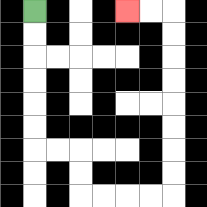{'start': '[1, 0]', 'end': '[5, 0]', 'path_directions': 'D,D,D,D,D,D,R,R,D,D,R,R,R,R,U,U,U,U,U,U,U,U,L,L', 'path_coordinates': '[[1, 0], [1, 1], [1, 2], [1, 3], [1, 4], [1, 5], [1, 6], [2, 6], [3, 6], [3, 7], [3, 8], [4, 8], [5, 8], [6, 8], [7, 8], [7, 7], [7, 6], [7, 5], [7, 4], [7, 3], [7, 2], [7, 1], [7, 0], [6, 0], [5, 0]]'}